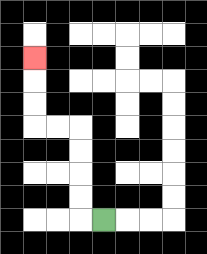{'start': '[4, 9]', 'end': '[1, 2]', 'path_directions': 'L,U,U,U,U,L,L,U,U,U', 'path_coordinates': '[[4, 9], [3, 9], [3, 8], [3, 7], [3, 6], [3, 5], [2, 5], [1, 5], [1, 4], [1, 3], [1, 2]]'}